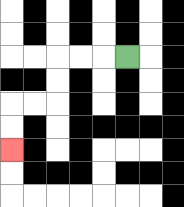{'start': '[5, 2]', 'end': '[0, 6]', 'path_directions': 'L,L,L,D,D,L,L,D,D', 'path_coordinates': '[[5, 2], [4, 2], [3, 2], [2, 2], [2, 3], [2, 4], [1, 4], [0, 4], [0, 5], [0, 6]]'}